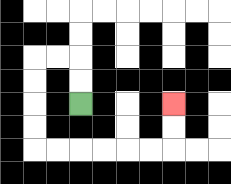{'start': '[3, 4]', 'end': '[7, 4]', 'path_directions': 'U,U,L,L,D,D,D,D,R,R,R,R,R,R,U,U', 'path_coordinates': '[[3, 4], [3, 3], [3, 2], [2, 2], [1, 2], [1, 3], [1, 4], [1, 5], [1, 6], [2, 6], [3, 6], [4, 6], [5, 6], [6, 6], [7, 6], [7, 5], [7, 4]]'}